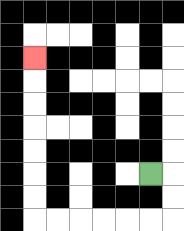{'start': '[6, 7]', 'end': '[1, 2]', 'path_directions': 'R,D,D,L,L,L,L,L,L,U,U,U,U,U,U,U', 'path_coordinates': '[[6, 7], [7, 7], [7, 8], [7, 9], [6, 9], [5, 9], [4, 9], [3, 9], [2, 9], [1, 9], [1, 8], [1, 7], [1, 6], [1, 5], [1, 4], [1, 3], [1, 2]]'}